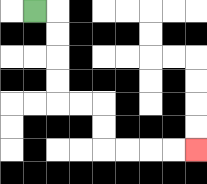{'start': '[1, 0]', 'end': '[8, 6]', 'path_directions': 'R,D,D,D,D,R,R,D,D,R,R,R,R', 'path_coordinates': '[[1, 0], [2, 0], [2, 1], [2, 2], [2, 3], [2, 4], [3, 4], [4, 4], [4, 5], [4, 6], [5, 6], [6, 6], [7, 6], [8, 6]]'}